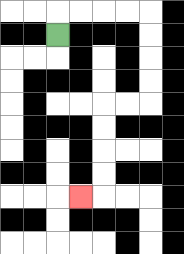{'start': '[2, 1]', 'end': '[3, 8]', 'path_directions': 'U,R,R,R,R,D,D,D,D,L,L,D,D,D,D,L', 'path_coordinates': '[[2, 1], [2, 0], [3, 0], [4, 0], [5, 0], [6, 0], [6, 1], [6, 2], [6, 3], [6, 4], [5, 4], [4, 4], [4, 5], [4, 6], [4, 7], [4, 8], [3, 8]]'}